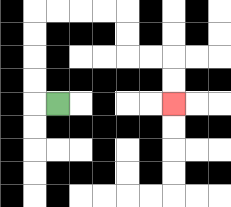{'start': '[2, 4]', 'end': '[7, 4]', 'path_directions': 'L,U,U,U,U,R,R,R,R,D,D,R,R,D,D', 'path_coordinates': '[[2, 4], [1, 4], [1, 3], [1, 2], [1, 1], [1, 0], [2, 0], [3, 0], [4, 0], [5, 0], [5, 1], [5, 2], [6, 2], [7, 2], [7, 3], [7, 4]]'}